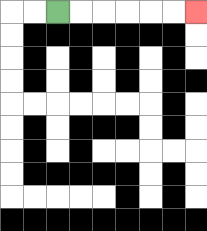{'start': '[2, 0]', 'end': '[8, 0]', 'path_directions': 'R,R,R,R,R,R', 'path_coordinates': '[[2, 0], [3, 0], [4, 0], [5, 0], [6, 0], [7, 0], [8, 0]]'}